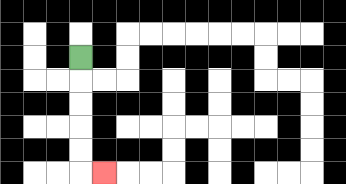{'start': '[3, 2]', 'end': '[4, 7]', 'path_directions': 'D,D,D,D,D,R', 'path_coordinates': '[[3, 2], [3, 3], [3, 4], [3, 5], [3, 6], [3, 7], [4, 7]]'}